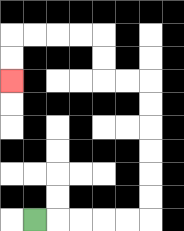{'start': '[1, 9]', 'end': '[0, 3]', 'path_directions': 'R,R,R,R,R,U,U,U,U,U,U,L,L,U,U,L,L,L,L,D,D', 'path_coordinates': '[[1, 9], [2, 9], [3, 9], [4, 9], [5, 9], [6, 9], [6, 8], [6, 7], [6, 6], [6, 5], [6, 4], [6, 3], [5, 3], [4, 3], [4, 2], [4, 1], [3, 1], [2, 1], [1, 1], [0, 1], [0, 2], [0, 3]]'}